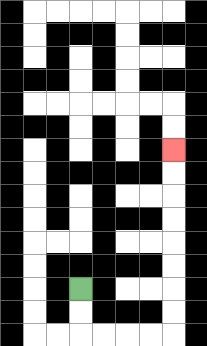{'start': '[3, 12]', 'end': '[7, 6]', 'path_directions': 'D,D,R,R,R,R,U,U,U,U,U,U,U,U', 'path_coordinates': '[[3, 12], [3, 13], [3, 14], [4, 14], [5, 14], [6, 14], [7, 14], [7, 13], [7, 12], [7, 11], [7, 10], [7, 9], [7, 8], [7, 7], [7, 6]]'}